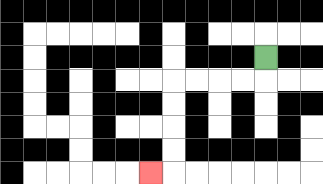{'start': '[11, 2]', 'end': '[6, 7]', 'path_directions': 'D,L,L,L,L,D,D,D,D,L', 'path_coordinates': '[[11, 2], [11, 3], [10, 3], [9, 3], [8, 3], [7, 3], [7, 4], [7, 5], [7, 6], [7, 7], [6, 7]]'}